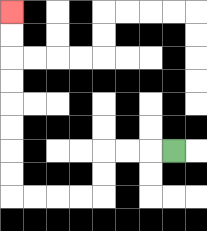{'start': '[7, 6]', 'end': '[0, 0]', 'path_directions': 'L,L,L,D,D,L,L,L,L,U,U,U,U,U,U,U,U', 'path_coordinates': '[[7, 6], [6, 6], [5, 6], [4, 6], [4, 7], [4, 8], [3, 8], [2, 8], [1, 8], [0, 8], [0, 7], [0, 6], [0, 5], [0, 4], [0, 3], [0, 2], [0, 1], [0, 0]]'}